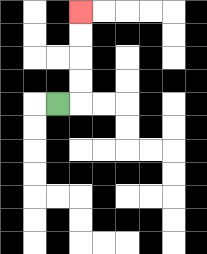{'start': '[2, 4]', 'end': '[3, 0]', 'path_directions': 'R,U,U,U,U', 'path_coordinates': '[[2, 4], [3, 4], [3, 3], [3, 2], [3, 1], [3, 0]]'}